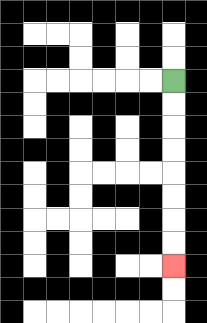{'start': '[7, 3]', 'end': '[7, 11]', 'path_directions': 'D,D,D,D,D,D,D,D', 'path_coordinates': '[[7, 3], [7, 4], [7, 5], [7, 6], [7, 7], [7, 8], [7, 9], [7, 10], [7, 11]]'}